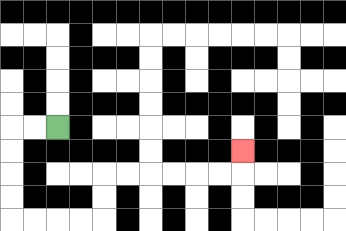{'start': '[2, 5]', 'end': '[10, 6]', 'path_directions': 'L,L,D,D,D,D,R,R,R,R,U,U,R,R,R,R,R,R,U', 'path_coordinates': '[[2, 5], [1, 5], [0, 5], [0, 6], [0, 7], [0, 8], [0, 9], [1, 9], [2, 9], [3, 9], [4, 9], [4, 8], [4, 7], [5, 7], [6, 7], [7, 7], [8, 7], [9, 7], [10, 7], [10, 6]]'}